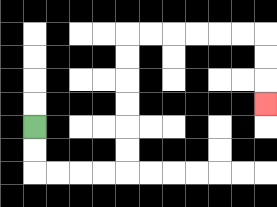{'start': '[1, 5]', 'end': '[11, 4]', 'path_directions': 'D,D,R,R,R,R,U,U,U,U,U,U,R,R,R,R,R,R,D,D,D', 'path_coordinates': '[[1, 5], [1, 6], [1, 7], [2, 7], [3, 7], [4, 7], [5, 7], [5, 6], [5, 5], [5, 4], [5, 3], [5, 2], [5, 1], [6, 1], [7, 1], [8, 1], [9, 1], [10, 1], [11, 1], [11, 2], [11, 3], [11, 4]]'}